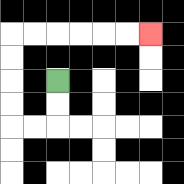{'start': '[2, 3]', 'end': '[6, 1]', 'path_directions': 'D,D,L,L,U,U,U,U,R,R,R,R,R,R', 'path_coordinates': '[[2, 3], [2, 4], [2, 5], [1, 5], [0, 5], [0, 4], [0, 3], [0, 2], [0, 1], [1, 1], [2, 1], [3, 1], [4, 1], [5, 1], [6, 1]]'}